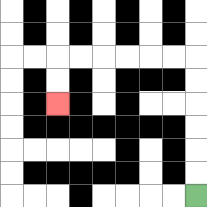{'start': '[8, 8]', 'end': '[2, 4]', 'path_directions': 'U,U,U,U,U,U,L,L,L,L,L,L,D,D', 'path_coordinates': '[[8, 8], [8, 7], [8, 6], [8, 5], [8, 4], [8, 3], [8, 2], [7, 2], [6, 2], [5, 2], [4, 2], [3, 2], [2, 2], [2, 3], [2, 4]]'}